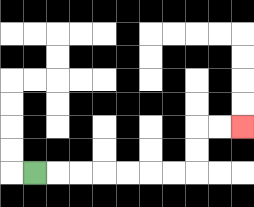{'start': '[1, 7]', 'end': '[10, 5]', 'path_directions': 'R,R,R,R,R,R,R,U,U,R,R', 'path_coordinates': '[[1, 7], [2, 7], [3, 7], [4, 7], [5, 7], [6, 7], [7, 7], [8, 7], [8, 6], [8, 5], [9, 5], [10, 5]]'}